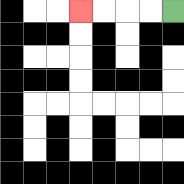{'start': '[7, 0]', 'end': '[3, 0]', 'path_directions': 'L,L,L,L', 'path_coordinates': '[[7, 0], [6, 0], [5, 0], [4, 0], [3, 0]]'}